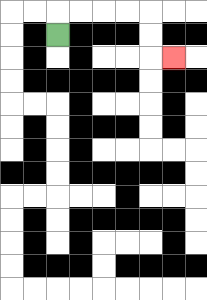{'start': '[2, 1]', 'end': '[7, 2]', 'path_directions': 'U,R,R,R,R,D,D,R', 'path_coordinates': '[[2, 1], [2, 0], [3, 0], [4, 0], [5, 0], [6, 0], [6, 1], [6, 2], [7, 2]]'}